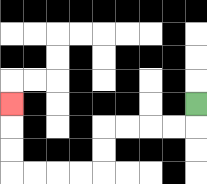{'start': '[8, 4]', 'end': '[0, 4]', 'path_directions': 'D,L,L,L,L,D,D,L,L,L,L,U,U,U', 'path_coordinates': '[[8, 4], [8, 5], [7, 5], [6, 5], [5, 5], [4, 5], [4, 6], [4, 7], [3, 7], [2, 7], [1, 7], [0, 7], [0, 6], [0, 5], [0, 4]]'}